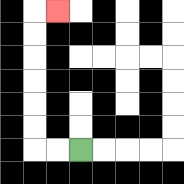{'start': '[3, 6]', 'end': '[2, 0]', 'path_directions': 'L,L,U,U,U,U,U,U,R', 'path_coordinates': '[[3, 6], [2, 6], [1, 6], [1, 5], [1, 4], [1, 3], [1, 2], [1, 1], [1, 0], [2, 0]]'}